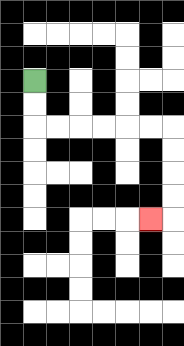{'start': '[1, 3]', 'end': '[6, 9]', 'path_directions': 'D,D,R,R,R,R,R,R,D,D,D,D,L', 'path_coordinates': '[[1, 3], [1, 4], [1, 5], [2, 5], [3, 5], [4, 5], [5, 5], [6, 5], [7, 5], [7, 6], [7, 7], [7, 8], [7, 9], [6, 9]]'}